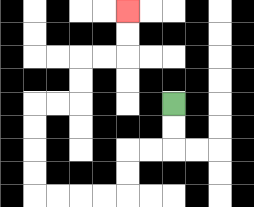{'start': '[7, 4]', 'end': '[5, 0]', 'path_directions': 'D,D,L,L,D,D,L,L,L,L,U,U,U,U,R,R,U,U,R,R,U,U', 'path_coordinates': '[[7, 4], [7, 5], [7, 6], [6, 6], [5, 6], [5, 7], [5, 8], [4, 8], [3, 8], [2, 8], [1, 8], [1, 7], [1, 6], [1, 5], [1, 4], [2, 4], [3, 4], [3, 3], [3, 2], [4, 2], [5, 2], [5, 1], [5, 0]]'}